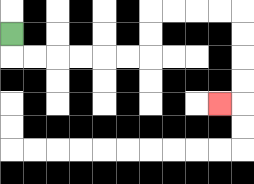{'start': '[0, 1]', 'end': '[9, 4]', 'path_directions': 'D,R,R,R,R,R,R,U,U,R,R,R,R,D,D,D,D,L', 'path_coordinates': '[[0, 1], [0, 2], [1, 2], [2, 2], [3, 2], [4, 2], [5, 2], [6, 2], [6, 1], [6, 0], [7, 0], [8, 0], [9, 0], [10, 0], [10, 1], [10, 2], [10, 3], [10, 4], [9, 4]]'}